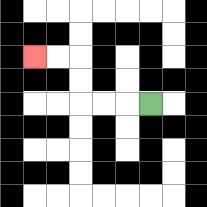{'start': '[6, 4]', 'end': '[1, 2]', 'path_directions': 'L,L,L,U,U,L,L', 'path_coordinates': '[[6, 4], [5, 4], [4, 4], [3, 4], [3, 3], [3, 2], [2, 2], [1, 2]]'}